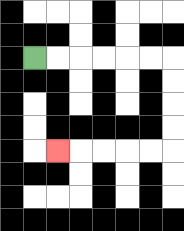{'start': '[1, 2]', 'end': '[2, 6]', 'path_directions': 'R,R,R,R,R,R,D,D,D,D,L,L,L,L,L', 'path_coordinates': '[[1, 2], [2, 2], [3, 2], [4, 2], [5, 2], [6, 2], [7, 2], [7, 3], [7, 4], [7, 5], [7, 6], [6, 6], [5, 6], [4, 6], [3, 6], [2, 6]]'}